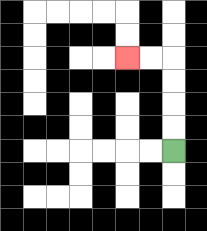{'start': '[7, 6]', 'end': '[5, 2]', 'path_directions': 'U,U,U,U,L,L', 'path_coordinates': '[[7, 6], [7, 5], [7, 4], [7, 3], [7, 2], [6, 2], [5, 2]]'}